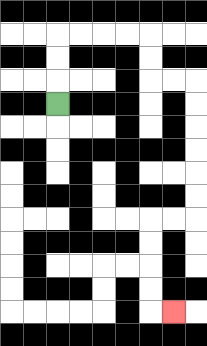{'start': '[2, 4]', 'end': '[7, 13]', 'path_directions': 'U,U,U,R,R,R,R,D,D,R,R,D,D,D,D,D,D,L,L,D,D,D,D,R', 'path_coordinates': '[[2, 4], [2, 3], [2, 2], [2, 1], [3, 1], [4, 1], [5, 1], [6, 1], [6, 2], [6, 3], [7, 3], [8, 3], [8, 4], [8, 5], [8, 6], [8, 7], [8, 8], [8, 9], [7, 9], [6, 9], [6, 10], [6, 11], [6, 12], [6, 13], [7, 13]]'}